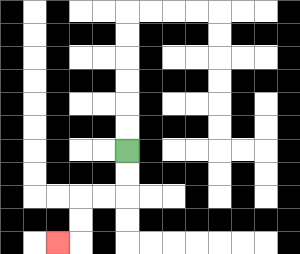{'start': '[5, 6]', 'end': '[2, 10]', 'path_directions': 'D,D,L,L,D,D,L', 'path_coordinates': '[[5, 6], [5, 7], [5, 8], [4, 8], [3, 8], [3, 9], [3, 10], [2, 10]]'}